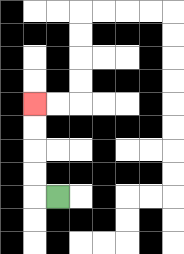{'start': '[2, 8]', 'end': '[1, 4]', 'path_directions': 'L,U,U,U,U', 'path_coordinates': '[[2, 8], [1, 8], [1, 7], [1, 6], [1, 5], [1, 4]]'}